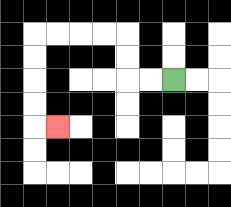{'start': '[7, 3]', 'end': '[2, 5]', 'path_directions': 'L,L,U,U,L,L,L,L,D,D,D,D,R', 'path_coordinates': '[[7, 3], [6, 3], [5, 3], [5, 2], [5, 1], [4, 1], [3, 1], [2, 1], [1, 1], [1, 2], [1, 3], [1, 4], [1, 5], [2, 5]]'}